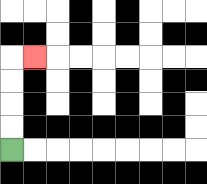{'start': '[0, 6]', 'end': '[1, 2]', 'path_directions': 'U,U,U,U,R', 'path_coordinates': '[[0, 6], [0, 5], [0, 4], [0, 3], [0, 2], [1, 2]]'}